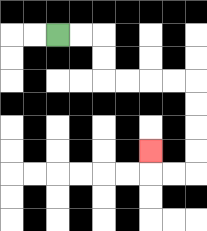{'start': '[2, 1]', 'end': '[6, 6]', 'path_directions': 'R,R,D,D,R,R,R,R,D,D,D,D,L,L,U', 'path_coordinates': '[[2, 1], [3, 1], [4, 1], [4, 2], [4, 3], [5, 3], [6, 3], [7, 3], [8, 3], [8, 4], [8, 5], [8, 6], [8, 7], [7, 7], [6, 7], [6, 6]]'}